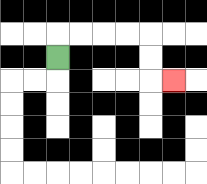{'start': '[2, 2]', 'end': '[7, 3]', 'path_directions': 'U,R,R,R,R,D,D,R', 'path_coordinates': '[[2, 2], [2, 1], [3, 1], [4, 1], [5, 1], [6, 1], [6, 2], [6, 3], [7, 3]]'}